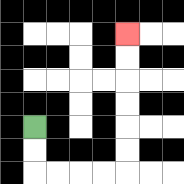{'start': '[1, 5]', 'end': '[5, 1]', 'path_directions': 'D,D,R,R,R,R,U,U,U,U,U,U', 'path_coordinates': '[[1, 5], [1, 6], [1, 7], [2, 7], [3, 7], [4, 7], [5, 7], [5, 6], [5, 5], [5, 4], [5, 3], [5, 2], [5, 1]]'}